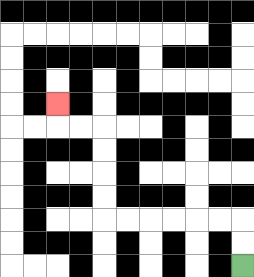{'start': '[10, 11]', 'end': '[2, 4]', 'path_directions': 'U,U,L,L,L,L,L,L,U,U,U,U,L,L,U', 'path_coordinates': '[[10, 11], [10, 10], [10, 9], [9, 9], [8, 9], [7, 9], [6, 9], [5, 9], [4, 9], [4, 8], [4, 7], [4, 6], [4, 5], [3, 5], [2, 5], [2, 4]]'}